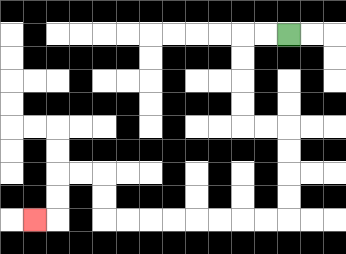{'start': '[12, 1]', 'end': '[1, 9]', 'path_directions': 'L,L,D,D,D,D,R,R,D,D,D,D,L,L,L,L,L,L,L,L,U,U,L,L,D,D,L', 'path_coordinates': '[[12, 1], [11, 1], [10, 1], [10, 2], [10, 3], [10, 4], [10, 5], [11, 5], [12, 5], [12, 6], [12, 7], [12, 8], [12, 9], [11, 9], [10, 9], [9, 9], [8, 9], [7, 9], [6, 9], [5, 9], [4, 9], [4, 8], [4, 7], [3, 7], [2, 7], [2, 8], [2, 9], [1, 9]]'}